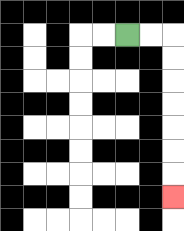{'start': '[5, 1]', 'end': '[7, 8]', 'path_directions': 'R,R,D,D,D,D,D,D,D', 'path_coordinates': '[[5, 1], [6, 1], [7, 1], [7, 2], [7, 3], [7, 4], [7, 5], [7, 6], [7, 7], [7, 8]]'}